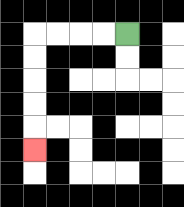{'start': '[5, 1]', 'end': '[1, 6]', 'path_directions': 'L,L,L,L,D,D,D,D,D', 'path_coordinates': '[[5, 1], [4, 1], [3, 1], [2, 1], [1, 1], [1, 2], [1, 3], [1, 4], [1, 5], [1, 6]]'}